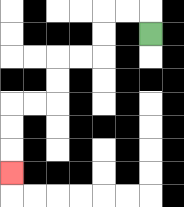{'start': '[6, 1]', 'end': '[0, 7]', 'path_directions': 'U,L,L,D,D,L,L,D,D,L,L,D,D,D', 'path_coordinates': '[[6, 1], [6, 0], [5, 0], [4, 0], [4, 1], [4, 2], [3, 2], [2, 2], [2, 3], [2, 4], [1, 4], [0, 4], [0, 5], [0, 6], [0, 7]]'}